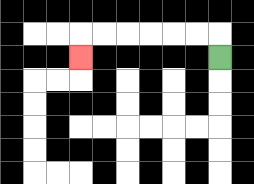{'start': '[9, 2]', 'end': '[3, 2]', 'path_directions': 'U,L,L,L,L,L,L,D', 'path_coordinates': '[[9, 2], [9, 1], [8, 1], [7, 1], [6, 1], [5, 1], [4, 1], [3, 1], [3, 2]]'}